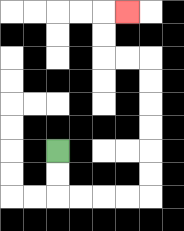{'start': '[2, 6]', 'end': '[5, 0]', 'path_directions': 'D,D,R,R,R,R,U,U,U,U,U,U,L,L,U,U,R', 'path_coordinates': '[[2, 6], [2, 7], [2, 8], [3, 8], [4, 8], [5, 8], [6, 8], [6, 7], [6, 6], [6, 5], [6, 4], [6, 3], [6, 2], [5, 2], [4, 2], [4, 1], [4, 0], [5, 0]]'}